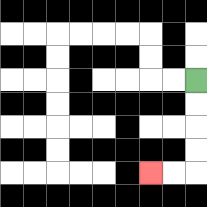{'start': '[8, 3]', 'end': '[6, 7]', 'path_directions': 'D,D,D,D,L,L', 'path_coordinates': '[[8, 3], [8, 4], [8, 5], [8, 6], [8, 7], [7, 7], [6, 7]]'}